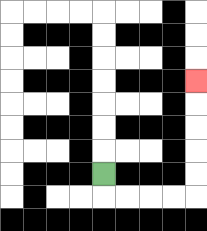{'start': '[4, 7]', 'end': '[8, 3]', 'path_directions': 'D,R,R,R,R,U,U,U,U,U', 'path_coordinates': '[[4, 7], [4, 8], [5, 8], [6, 8], [7, 8], [8, 8], [8, 7], [8, 6], [8, 5], [8, 4], [8, 3]]'}